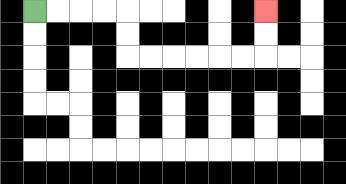{'start': '[1, 0]', 'end': '[11, 0]', 'path_directions': 'R,R,R,R,D,D,R,R,R,R,R,R,U,U', 'path_coordinates': '[[1, 0], [2, 0], [3, 0], [4, 0], [5, 0], [5, 1], [5, 2], [6, 2], [7, 2], [8, 2], [9, 2], [10, 2], [11, 2], [11, 1], [11, 0]]'}